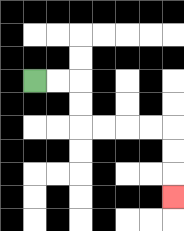{'start': '[1, 3]', 'end': '[7, 8]', 'path_directions': 'R,R,D,D,R,R,R,R,D,D,D', 'path_coordinates': '[[1, 3], [2, 3], [3, 3], [3, 4], [3, 5], [4, 5], [5, 5], [6, 5], [7, 5], [7, 6], [7, 7], [7, 8]]'}